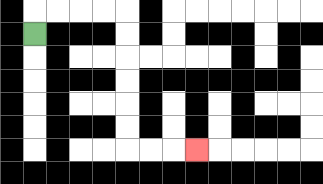{'start': '[1, 1]', 'end': '[8, 6]', 'path_directions': 'U,R,R,R,R,D,D,D,D,D,D,R,R,R', 'path_coordinates': '[[1, 1], [1, 0], [2, 0], [3, 0], [4, 0], [5, 0], [5, 1], [5, 2], [5, 3], [5, 4], [5, 5], [5, 6], [6, 6], [7, 6], [8, 6]]'}